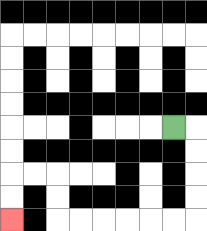{'start': '[7, 5]', 'end': '[0, 9]', 'path_directions': 'R,D,D,D,D,L,L,L,L,L,L,U,U,L,L,D,D', 'path_coordinates': '[[7, 5], [8, 5], [8, 6], [8, 7], [8, 8], [8, 9], [7, 9], [6, 9], [5, 9], [4, 9], [3, 9], [2, 9], [2, 8], [2, 7], [1, 7], [0, 7], [0, 8], [0, 9]]'}